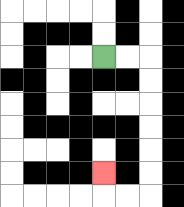{'start': '[4, 2]', 'end': '[4, 7]', 'path_directions': 'R,R,D,D,D,D,D,D,L,L,U', 'path_coordinates': '[[4, 2], [5, 2], [6, 2], [6, 3], [6, 4], [6, 5], [6, 6], [6, 7], [6, 8], [5, 8], [4, 8], [4, 7]]'}